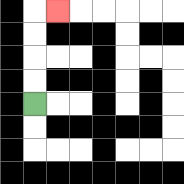{'start': '[1, 4]', 'end': '[2, 0]', 'path_directions': 'U,U,U,U,R', 'path_coordinates': '[[1, 4], [1, 3], [1, 2], [1, 1], [1, 0], [2, 0]]'}